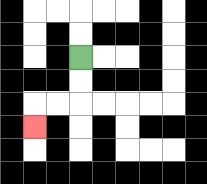{'start': '[3, 2]', 'end': '[1, 5]', 'path_directions': 'D,D,L,L,D', 'path_coordinates': '[[3, 2], [3, 3], [3, 4], [2, 4], [1, 4], [1, 5]]'}